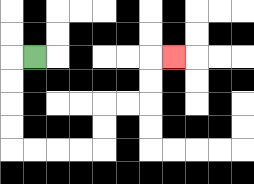{'start': '[1, 2]', 'end': '[7, 2]', 'path_directions': 'L,D,D,D,D,R,R,R,R,U,U,R,R,U,U,R', 'path_coordinates': '[[1, 2], [0, 2], [0, 3], [0, 4], [0, 5], [0, 6], [1, 6], [2, 6], [3, 6], [4, 6], [4, 5], [4, 4], [5, 4], [6, 4], [6, 3], [6, 2], [7, 2]]'}